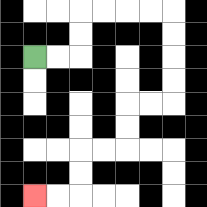{'start': '[1, 2]', 'end': '[1, 8]', 'path_directions': 'R,R,U,U,R,R,R,R,D,D,D,D,L,L,D,D,L,L,D,D,L,L', 'path_coordinates': '[[1, 2], [2, 2], [3, 2], [3, 1], [3, 0], [4, 0], [5, 0], [6, 0], [7, 0], [7, 1], [7, 2], [7, 3], [7, 4], [6, 4], [5, 4], [5, 5], [5, 6], [4, 6], [3, 6], [3, 7], [3, 8], [2, 8], [1, 8]]'}